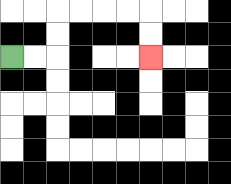{'start': '[0, 2]', 'end': '[6, 2]', 'path_directions': 'R,R,U,U,R,R,R,R,D,D', 'path_coordinates': '[[0, 2], [1, 2], [2, 2], [2, 1], [2, 0], [3, 0], [4, 0], [5, 0], [6, 0], [6, 1], [6, 2]]'}